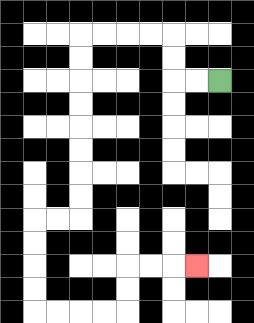{'start': '[9, 3]', 'end': '[8, 11]', 'path_directions': 'L,L,U,U,L,L,L,L,D,D,D,D,D,D,D,D,L,L,D,D,D,D,R,R,R,R,U,U,R,R,R', 'path_coordinates': '[[9, 3], [8, 3], [7, 3], [7, 2], [7, 1], [6, 1], [5, 1], [4, 1], [3, 1], [3, 2], [3, 3], [3, 4], [3, 5], [3, 6], [3, 7], [3, 8], [3, 9], [2, 9], [1, 9], [1, 10], [1, 11], [1, 12], [1, 13], [2, 13], [3, 13], [4, 13], [5, 13], [5, 12], [5, 11], [6, 11], [7, 11], [8, 11]]'}